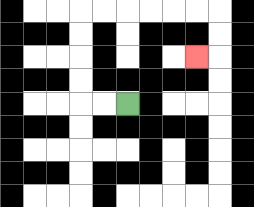{'start': '[5, 4]', 'end': '[8, 2]', 'path_directions': 'L,L,U,U,U,U,R,R,R,R,R,R,D,D,L', 'path_coordinates': '[[5, 4], [4, 4], [3, 4], [3, 3], [3, 2], [3, 1], [3, 0], [4, 0], [5, 0], [6, 0], [7, 0], [8, 0], [9, 0], [9, 1], [9, 2], [8, 2]]'}